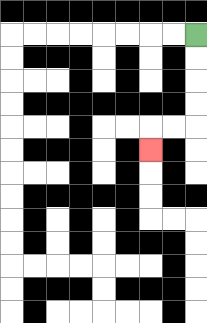{'start': '[8, 1]', 'end': '[6, 6]', 'path_directions': 'D,D,D,D,L,L,D', 'path_coordinates': '[[8, 1], [8, 2], [8, 3], [8, 4], [8, 5], [7, 5], [6, 5], [6, 6]]'}